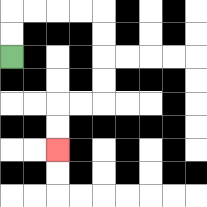{'start': '[0, 2]', 'end': '[2, 6]', 'path_directions': 'U,U,R,R,R,R,D,D,D,D,L,L,D,D', 'path_coordinates': '[[0, 2], [0, 1], [0, 0], [1, 0], [2, 0], [3, 0], [4, 0], [4, 1], [4, 2], [4, 3], [4, 4], [3, 4], [2, 4], [2, 5], [2, 6]]'}